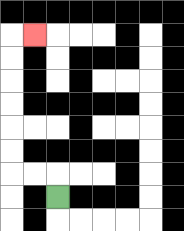{'start': '[2, 8]', 'end': '[1, 1]', 'path_directions': 'U,L,L,U,U,U,U,U,U,R', 'path_coordinates': '[[2, 8], [2, 7], [1, 7], [0, 7], [0, 6], [0, 5], [0, 4], [0, 3], [0, 2], [0, 1], [1, 1]]'}